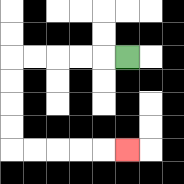{'start': '[5, 2]', 'end': '[5, 6]', 'path_directions': 'L,L,L,L,L,D,D,D,D,R,R,R,R,R', 'path_coordinates': '[[5, 2], [4, 2], [3, 2], [2, 2], [1, 2], [0, 2], [0, 3], [0, 4], [0, 5], [0, 6], [1, 6], [2, 6], [3, 6], [4, 6], [5, 6]]'}